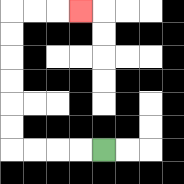{'start': '[4, 6]', 'end': '[3, 0]', 'path_directions': 'L,L,L,L,U,U,U,U,U,U,R,R,R', 'path_coordinates': '[[4, 6], [3, 6], [2, 6], [1, 6], [0, 6], [0, 5], [0, 4], [0, 3], [0, 2], [0, 1], [0, 0], [1, 0], [2, 0], [3, 0]]'}